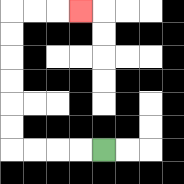{'start': '[4, 6]', 'end': '[3, 0]', 'path_directions': 'L,L,L,L,U,U,U,U,U,U,R,R,R', 'path_coordinates': '[[4, 6], [3, 6], [2, 6], [1, 6], [0, 6], [0, 5], [0, 4], [0, 3], [0, 2], [0, 1], [0, 0], [1, 0], [2, 0], [3, 0]]'}